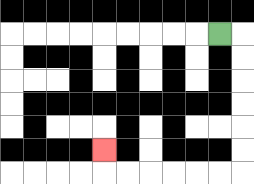{'start': '[9, 1]', 'end': '[4, 6]', 'path_directions': 'R,D,D,D,D,D,D,L,L,L,L,L,L,U', 'path_coordinates': '[[9, 1], [10, 1], [10, 2], [10, 3], [10, 4], [10, 5], [10, 6], [10, 7], [9, 7], [8, 7], [7, 7], [6, 7], [5, 7], [4, 7], [4, 6]]'}